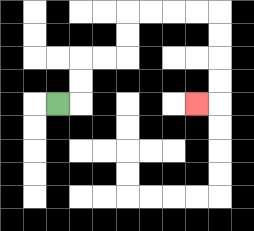{'start': '[2, 4]', 'end': '[8, 4]', 'path_directions': 'R,U,U,R,R,U,U,R,R,R,R,D,D,D,D,L', 'path_coordinates': '[[2, 4], [3, 4], [3, 3], [3, 2], [4, 2], [5, 2], [5, 1], [5, 0], [6, 0], [7, 0], [8, 0], [9, 0], [9, 1], [9, 2], [9, 3], [9, 4], [8, 4]]'}